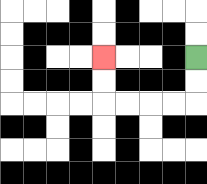{'start': '[8, 2]', 'end': '[4, 2]', 'path_directions': 'D,D,L,L,L,L,U,U', 'path_coordinates': '[[8, 2], [8, 3], [8, 4], [7, 4], [6, 4], [5, 4], [4, 4], [4, 3], [4, 2]]'}